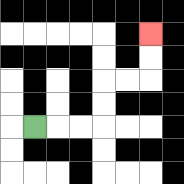{'start': '[1, 5]', 'end': '[6, 1]', 'path_directions': 'R,R,R,U,U,R,R,U,U', 'path_coordinates': '[[1, 5], [2, 5], [3, 5], [4, 5], [4, 4], [4, 3], [5, 3], [6, 3], [6, 2], [6, 1]]'}